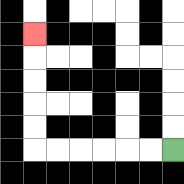{'start': '[7, 6]', 'end': '[1, 1]', 'path_directions': 'L,L,L,L,L,L,U,U,U,U,U', 'path_coordinates': '[[7, 6], [6, 6], [5, 6], [4, 6], [3, 6], [2, 6], [1, 6], [1, 5], [1, 4], [1, 3], [1, 2], [1, 1]]'}